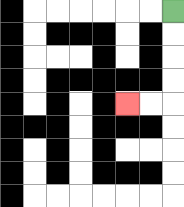{'start': '[7, 0]', 'end': '[5, 4]', 'path_directions': 'D,D,D,D,L,L', 'path_coordinates': '[[7, 0], [7, 1], [7, 2], [7, 3], [7, 4], [6, 4], [5, 4]]'}